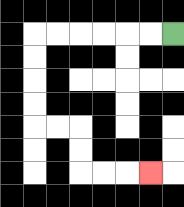{'start': '[7, 1]', 'end': '[6, 7]', 'path_directions': 'L,L,L,L,L,L,D,D,D,D,R,R,D,D,R,R,R', 'path_coordinates': '[[7, 1], [6, 1], [5, 1], [4, 1], [3, 1], [2, 1], [1, 1], [1, 2], [1, 3], [1, 4], [1, 5], [2, 5], [3, 5], [3, 6], [3, 7], [4, 7], [5, 7], [6, 7]]'}